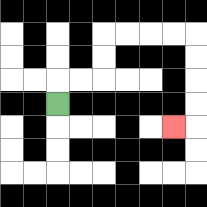{'start': '[2, 4]', 'end': '[7, 5]', 'path_directions': 'U,R,R,U,U,R,R,R,R,D,D,D,D,L', 'path_coordinates': '[[2, 4], [2, 3], [3, 3], [4, 3], [4, 2], [4, 1], [5, 1], [6, 1], [7, 1], [8, 1], [8, 2], [8, 3], [8, 4], [8, 5], [7, 5]]'}